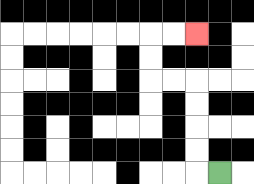{'start': '[9, 7]', 'end': '[8, 1]', 'path_directions': 'L,U,U,U,U,L,L,U,U,R,R', 'path_coordinates': '[[9, 7], [8, 7], [8, 6], [8, 5], [8, 4], [8, 3], [7, 3], [6, 3], [6, 2], [6, 1], [7, 1], [8, 1]]'}